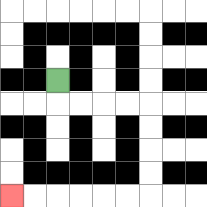{'start': '[2, 3]', 'end': '[0, 8]', 'path_directions': 'D,R,R,R,R,D,D,D,D,L,L,L,L,L,L', 'path_coordinates': '[[2, 3], [2, 4], [3, 4], [4, 4], [5, 4], [6, 4], [6, 5], [6, 6], [6, 7], [6, 8], [5, 8], [4, 8], [3, 8], [2, 8], [1, 8], [0, 8]]'}